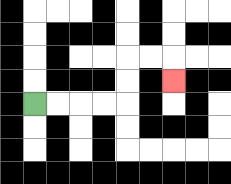{'start': '[1, 4]', 'end': '[7, 3]', 'path_directions': 'R,R,R,R,U,U,R,R,D', 'path_coordinates': '[[1, 4], [2, 4], [3, 4], [4, 4], [5, 4], [5, 3], [5, 2], [6, 2], [7, 2], [7, 3]]'}